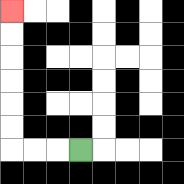{'start': '[3, 6]', 'end': '[0, 0]', 'path_directions': 'L,L,L,U,U,U,U,U,U', 'path_coordinates': '[[3, 6], [2, 6], [1, 6], [0, 6], [0, 5], [0, 4], [0, 3], [0, 2], [0, 1], [0, 0]]'}